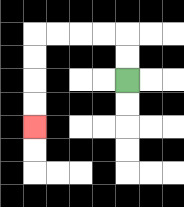{'start': '[5, 3]', 'end': '[1, 5]', 'path_directions': 'U,U,L,L,L,L,D,D,D,D', 'path_coordinates': '[[5, 3], [5, 2], [5, 1], [4, 1], [3, 1], [2, 1], [1, 1], [1, 2], [1, 3], [1, 4], [1, 5]]'}